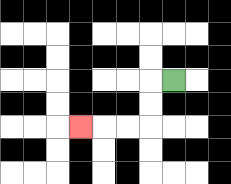{'start': '[7, 3]', 'end': '[3, 5]', 'path_directions': 'L,D,D,L,L,L', 'path_coordinates': '[[7, 3], [6, 3], [6, 4], [6, 5], [5, 5], [4, 5], [3, 5]]'}